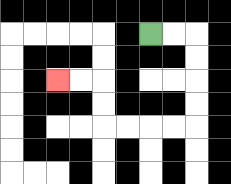{'start': '[6, 1]', 'end': '[2, 3]', 'path_directions': 'R,R,D,D,D,D,L,L,L,L,U,U,L,L', 'path_coordinates': '[[6, 1], [7, 1], [8, 1], [8, 2], [8, 3], [8, 4], [8, 5], [7, 5], [6, 5], [5, 5], [4, 5], [4, 4], [4, 3], [3, 3], [2, 3]]'}